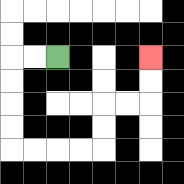{'start': '[2, 2]', 'end': '[6, 2]', 'path_directions': 'L,L,D,D,D,D,R,R,R,R,U,U,R,R,U,U', 'path_coordinates': '[[2, 2], [1, 2], [0, 2], [0, 3], [0, 4], [0, 5], [0, 6], [1, 6], [2, 6], [3, 6], [4, 6], [4, 5], [4, 4], [5, 4], [6, 4], [6, 3], [6, 2]]'}